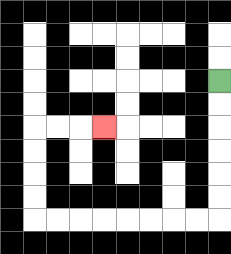{'start': '[9, 3]', 'end': '[4, 5]', 'path_directions': 'D,D,D,D,D,D,L,L,L,L,L,L,L,L,U,U,U,U,R,R,R', 'path_coordinates': '[[9, 3], [9, 4], [9, 5], [9, 6], [9, 7], [9, 8], [9, 9], [8, 9], [7, 9], [6, 9], [5, 9], [4, 9], [3, 9], [2, 9], [1, 9], [1, 8], [1, 7], [1, 6], [1, 5], [2, 5], [3, 5], [4, 5]]'}